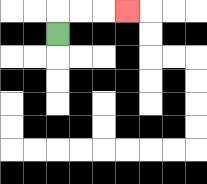{'start': '[2, 1]', 'end': '[5, 0]', 'path_directions': 'U,R,R,R', 'path_coordinates': '[[2, 1], [2, 0], [3, 0], [4, 0], [5, 0]]'}